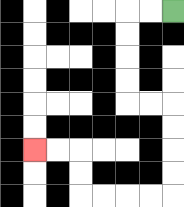{'start': '[7, 0]', 'end': '[1, 6]', 'path_directions': 'L,L,D,D,D,D,R,R,D,D,D,D,L,L,L,L,U,U,L,L', 'path_coordinates': '[[7, 0], [6, 0], [5, 0], [5, 1], [5, 2], [5, 3], [5, 4], [6, 4], [7, 4], [7, 5], [7, 6], [7, 7], [7, 8], [6, 8], [5, 8], [4, 8], [3, 8], [3, 7], [3, 6], [2, 6], [1, 6]]'}